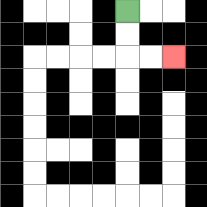{'start': '[5, 0]', 'end': '[7, 2]', 'path_directions': 'D,D,R,R', 'path_coordinates': '[[5, 0], [5, 1], [5, 2], [6, 2], [7, 2]]'}